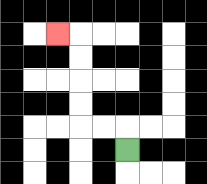{'start': '[5, 6]', 'end': '[2, 1]', 'path_directions': 'U,L,L,U,U,U,U,L', 'path_coordinates': '[[5, 6], [5, 5], [4, 5], [3, 5], [3, 4], [3, 3], [3, 2], [3, 1], [2, 1]]'}